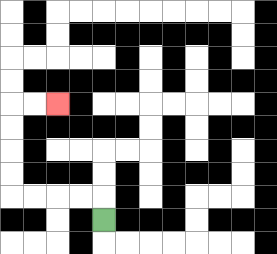{'start': '[4, 9]', 'end': '[2, 4]', 'path_directions': 'U,L,L,L,L,U,U,U,U,R,R', 'path_coordinates': '[[4, 9], [4, 8], [3, 8], [2, 8], [1, 8], [0, 8], [0, 7], [0, 6], [0, 5], [0, 4], [1, 4], [2, 4]]'}